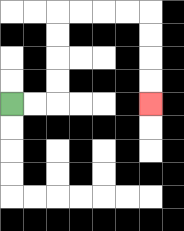{'start': '[0, 4]', 'end': '[6, 4]', 'path_directions': 'R,R,U,U,U,U,R,R,R,R,D,D,D,D', 'path_coordinates': '[[0, 4], [1, 4], [2, 4], [2, 3], [2, 2], [2, 1], [2, 0], [3, 0], [4, 0], [5, 0], [6, 0], [6, 1], [6, 2], [6, 3], [6, 4]]'}